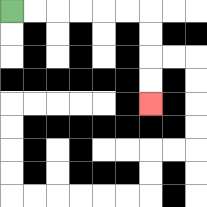{'start': '[0, 0]', 'end': '[6, 4]', 'path_directions': 'R,R,R,R,R,R,D,D,D,D', 'path_coordinates': '[[0, 0], [1, 0], [2, 0], [3, 0], [4, 0], [5, 0], [6, 0], [6, 1], [6, 2], [6, 3], [6, 4]]'}